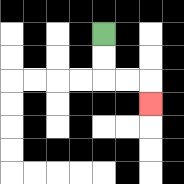{'start': '[4, 1]', 'end': '[6, 4]', 'path_directions': 'D,D,R,R,D', 'path_coordinates': '[[4, 1], [4, 2], [4, 3], [5, 3], [6, 3], [6, 4]]'}